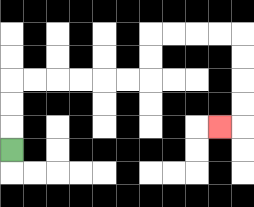{'start': '[0, 6]', 'end': '[9, 5]', 'path_directions': 'U,U,U,R,R,R,R,R,R,U,U,R,R,R,R,D,D,D,D,L', 'path_coordinates': '[[0, 6], [0, 5], [0, 4], [0, 3], [1, 3], [2, 3], [3, 3], [4, 3], [5, 3], [6, 3], [6, 2], [6, 1], [7, 1], [8, 1], [9, 1], [10, 1], [10, 2], [10, 3], [10, 4], [10, 5], [9, 5]]'}